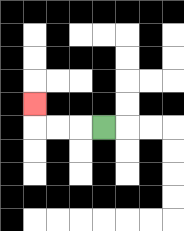{'start': '[4, 5]', 'end': '[1, 4]', 'path_directions': 'L,L,L,U', 'path_coordinates': '[[4, 5], [3, 5], [2, 5], [1, 5], [1, 4]]'}